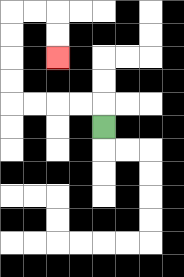{'start': '[4, 5]', 'end': '[2, 2]', 'path_directions': 'U,L,L,L,L,U,U,U,U,R,R,D,D', 'path_coordinates': '[[4, 5], [4, 4], [3, 4], [2, 4], [1, 4], [0, 4], [0, 3], [0, 2], [0, 1], [0, 0], [1, 0], [2, 0], [2, 1], [2, 2]]'}